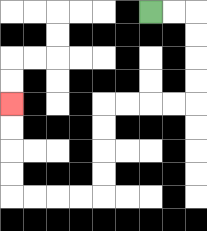{'start': '[6, 0]', 'end': '[0, 4]', 'path_directions': 'R,R,D,D,D,D,L,L,L,L,D,D,D,D,L,L,L,L,U,U,U,U', 'path_coordinates': '[[6, 0], [7, 0], [8, 0], [8, 1], [8, 2], [8, 3], [8, 4], [7, 4], [6, 4], [5, 4], [4, 4], [4, 5], [4, 6], [4, 7], [4, 8], [3, 8], [2, 8], [1, 8], [0, 8], [0, 7], [0, 6], [0, 5], [0, 4]]'}